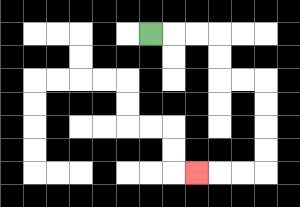{'start': '[6, 1]', 'end': '[8, 7]', 'path_directions': 'R,R,R,D,D,R,R,D,D,D,D,L,L,L', 'path_coordinates': '[[6, 1], [7, 1], [8, 1], [9, 1], [9, 2], [9, 3], [10, 3], [11, 3], [11, 4], [11, 5], [11, 6], [11, 7], [10, 7], [9, 7], [8, 7]]'}